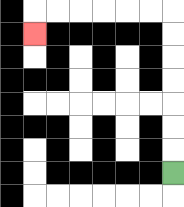{'start': '[7, 7]', 'end': '[1, 1]', 'path_directions': 'U,U,U,U,U,U,U,L,L,L,L,L,L,D', 'path_coordinates': '[[7, 7], [7, 6], [7, 5], [7, 4], [7, 3], [7, 2], [7, 1], [7, 0], [6, 0], [5, 0], [4, 0], [3, 0], [2, 0], [1, 0], [1, 1]]'}